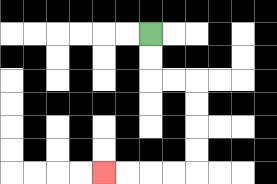{'start': '[6, 1]', 'end': '[4, 7]', 'path_directions': 'D,D,R,R,D,D,D,D,L,L,L,L', 'path_coordinates': '[[6, 1], [6, 2], [6, 3], [7, 3], [8, 3], [8, 4], [8, 5], [8, 6], [8, 7], [7, 7], [6, 7], [5, 7], [4, 7]]'}